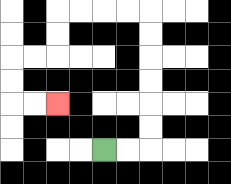{'start': '[4, 6]', 'end': '[2, 4]', 'path_directions': 'R,R,U,U,U,U,U,U,L,L,L,L,D,D,L,L,D,D,R,R', 'path_coordinates': '[[4, 6], [5, 6], [6, 6], [6, 5], [6, 4], [6, 3], [6, 2], [6, 1], [6, 0], [5, 0], [4, 0], [3, 0], [2, 0], [2, 1], [2, 2], [1, 2], [0, 2], [0, 3], [0, 4], [1, 4], [2, 4]]'}